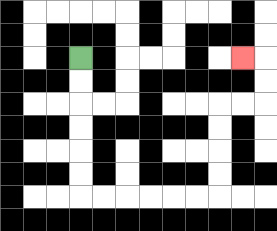{'start': '[3, 2]', 'end': '[10, 2]', 'path_directions': 'D,D,D,D,D,D,R,R,R,R,R,R,U,U,U,U,R,R,U,U,L', 'path_coordinates': '[[3, 2], [3, 3], [3, 4], [3, 5], [3, 6], [3, 7], [3, 8], [4, 8], [5, 8], [6, 8], [7, 8], [8, 8], [9, 8], [9, 7], [9, 6], [9, 5], [9, 4], [10, 4], [11, 4], [11, 3], [11, 2], [10, 2]]'}